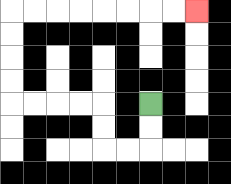{'start': '[6, 4]', 'end': '[8, 0]', 'path_directions': 'D,D,L,L,U,U,L,L,L,L,U,U,U,U,R,R,R,R,R,R,R,R', 'path_coordinates': '[[6, 4], [6, 5], [6, 6], [5, 6], [4, 6], [4, 5], [4, 4], [3, 4], [2, 4], [1, 4], [0, 4], [0, 3], [0, 2], [0, 1], [0, 0], [1, 0], [2, 0], [3, 0], [4, 0], [5, 0], [6, 0], [7, 0], [8, 0]]'}